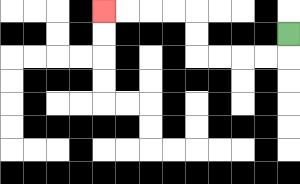{'start': '[12, 1]', 'end': '[4, 0]', 'path_directions': 'D,L,L,L,L,U,U,L,L,L,L', 'path_coordinates': '[[12, 1], [12, 2], [11, 2], [10, 2], [9, 2], [8, 2], [8, 1], [8, 0], [7, 0], [6, 0], [5, 0], [4, 0]]'}